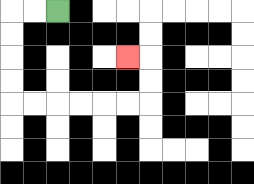{'start': '[2, 0]', 'end': '[5, 2]', 'path_directions': 'L,L,D,D,D,D,R,R,R,R,R,R,U,U,L', 'path_coordinates': '[[2, 0], [1, 0], [0, 0], [0, 1], [0, 2], [0, 3], [0, 4], [1, 4], [2, 4], [3, 4], [4, 4], [5, 4], [6, 4], [6, 3], [6, 2], [5, 2]]'}